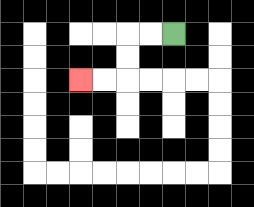{'start': '[7, 1]', 'end': '[3, 3]', 'path_directions': 'L,L,D,D,L,L', 'path_coordinates': '[[7, 1], [6, 1], [5, 1], [5, 2], [5, 3], [4, 3], [3, 3]]'}